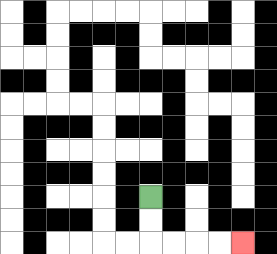{'start': '[6, 8]', 'end': '[10, 10]', 'path_directions': 'D,D,R,R,R,R', 'path_coordinates': '[[6, 8], [6, 9], [6, 10], [7, 10], [8, 10], [9, 10], [10, 10]]'}